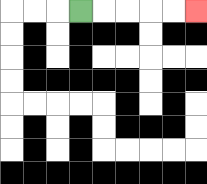{'start': '[3, 0]', 'end': '[8, 0]', 'path_directions': 'R,R,R,R,R', 'path_coordinates': '[[3, 0], [4, 0], [5, 0], [6, 0], [7, 0], [8, 0]]'}